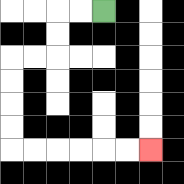{'start': '[4, 0]', 'end': '[6, 6]', 'path_directions': 'L,L,D,D,L,L,D,D,D,D,R,R,R,R,R,R', 'path_coordinates': '[[4, 0], [3, 0], [2, 0], [2, 1], [2, 2], [1, 2], [0, 2], [0, 3], [0, 4], [0, 5], [0, 6], [1, 6], [2, 6], [3, 6], [4, 6], [5, 6], [6, 6]]'}